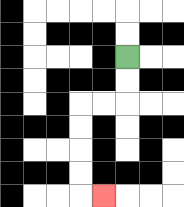{'start': '[5, 2]', 'end': '[4, 8]', 'path_directions': 'D,D,L,L,D,D,D,D,R', 'path_coordinates': '[[5, 2], [5, 3], [5, 4], [4, 4], [3, 4], [3, 5], [3, 6], [3, 7], [3, 8], [4, 8]]'}